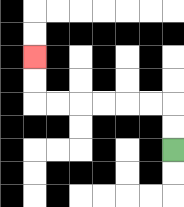{'start': '[7, 6]', 'end': '[1, 2]', 'path_directions': 'U,U,L,L,L,L,L,L,U,U', 'path_coordinates': '[[7, 6], [7, 5], [7, 4], [6, 4], [5, 4], [4, 4], [3, 4], [2, 4], [1, 4], [1, 3], [1, 2]]'}